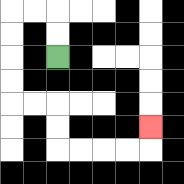{'start': '[2, 2]', 'end': '[6, 5]', 'path_directions': 'U,U,L,L,D,D,D,D,R,R,D,D,R,R,R,R,U', 'path_coordinates': '[[2, 2], [2, 1], [2, 0], [1, 0], [0, 0], [0, 1], [0, 2], [0, 3], [0, 4], [1, 4], [2, 4], [2, 5], [2, 6], [3, 6], [4, 6], [5, 6], [6, 6], [6, 5]]'}